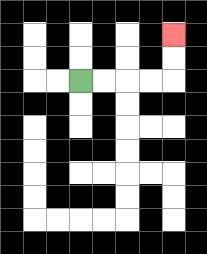{'start': '[3, 3]', 'end': '[7, 1]', 'path_directions': 'R,R,R,R,U,U', 'path_coordinates': '[[3, 3], [4, 3], [5, 3], [6, 3], [7, 3], [7, 2], [7, 1]]'}